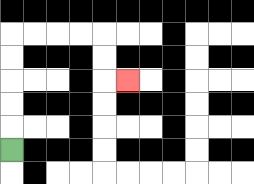{'start': '[0, 6]', 'end': '[5, 3]', 'path_directions': 'U,U,U,U,U,R,R,R,R,D,D,R', 'path_coordinates': '[[0, 6], [0, 5], [0, 4], [0, 3], [0, 2], [0, 1], [1, 1], [2, 1], [3, 1], [4, 1], [4, 2], [4, 3], [5, 3]]'}